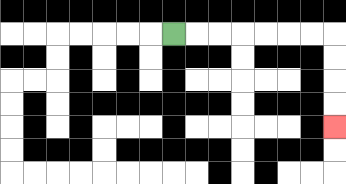{'start': '[7, 1]', 'end': '[14, 5]', 'path_directions': 'R,R,R,R,R,R,R,D,D,D,D', 'path_coordinates': '[[7, 1], [8, 1], [9, 1], [10, 1], [11, 1], [12, 1], [13, 1], [14, 1], [14, 2], [14, 3], [14, 4], [14, 5]]'}